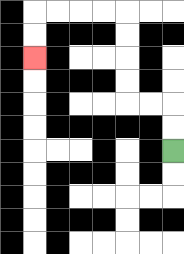{'start': '[7, 6]', 'end': '[1, 2]', 'path_directions': 'U,U,L,L,U,U,U,U,L,L,L,L,D,D', 'path_coordinates': '[[7, 6], [7, 5], [7, 4], [6, 4], [5, 4], [5, 3], [5, 2], [5, 1], [5, 0], [4, 0], [3, 0], [2, 0], [1, 0], [1, 1], [1, 2]]'}